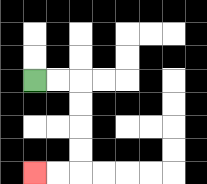{'start': '[1, 3]', 'end': '[1, 7]', 'path_directions': 'R,R,D,D,D,D,L,L', 'path_coordinates': '[[1, 3], [2, 3], [3, 3], [3, 4], [3, 5], [3, 6], [3, 7], [2, 7], [1, 7]]'}